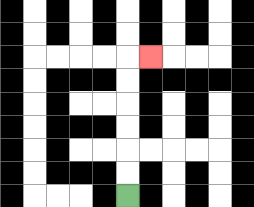{'start': '[5, 8]', 'end': '[6, 2]', 'path_directions': 'U,U,U,U,U,U,R', 'path_coordinates': '[[5, 8], [5, 7], [5, 6], [5, 5], [5, 4], [5, 3], [5, 2], [6, 2]]'}